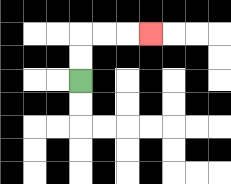{'start': '[3, 3]', 'end': '[6, 1]', 'path_directions': 'U,U,R,R,R', 'path_coordinates': '[[3, 3], [3, 2], [3, 1], [4, 1], [5, 1], [6, 1]]'}